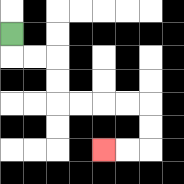{'start': '[0, 1]', 'end': '[4, 6]', 'path_directions': 'D,R,R,D,D,R,R,R,R,D,D,L,L', 'path_coordinates': '[[0, 1], [0, 2], [1, 2], [2, 2], [2, 3], [2, 4], [3, 4], [4, 4], [5, 4], [6, 4], [6, 5], [6, 6], [5, 6], [4, 6]]'}